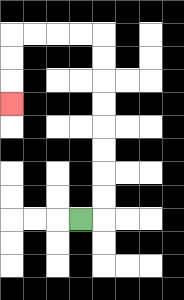{'start': '[3, 9]', 'end': '[0, 4]', 'path_directions': 'R,U,U,U,U,U,U,U,U,L,L,L,L,D,D,D', 'path_coordinates': '[[3, 9], [4, 9], [4, 8], [4, 7], [4, 6], [4, 5], [4, 4], [4, 3], [4, 2], [4, 1], [3, 1], [2, 1], [1, 1], [0, 1], [0, 2], [0, 3], [0, 4]]'}